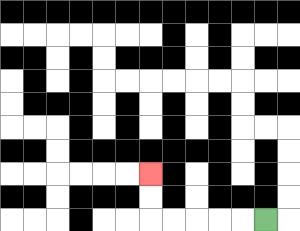{'start': '[11, 9]', 'end': '[6, 7]', 'path_directions': 'L,L,L,L,L,U,U', 'path_coordinates': '[[11, 9], [10, 9], [9, 9], [8, 9], [7, 9], [6, 9], [6, 8], [6, 7]]'}